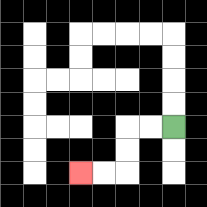{'start': '[7, 5]', 'end': '[3, 7]', 'path_directions': 'L,L,D,D,L,L', 'path_coordinates': '[[7, 5], [6, 5], [5, 5], [5, 6], [5, 7], [4, 7], [3, 7]]'}